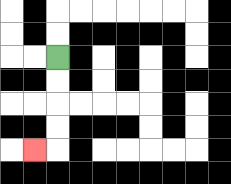{'start': '[2, 2]', 'end': '[1, 6]', 'path_directions': 'D,D,D,D,L', 'path_coordinates': '[[2, 2], [2, 3], [2, 4], [2, 5], [2, 6], [1, 6]]'}